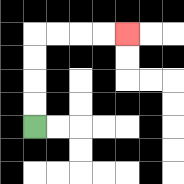{'start': '[1, 5]', 'end': '[5, 1]', 'path_directions': 'U,U,U,U,R,R,R,R', 'path_coordinates': '[[1, 5], [1, 4], [1, 3], [1, 2], [1, 1], [2, 1], [3, 1], [4, 1], [5, 1]]'}